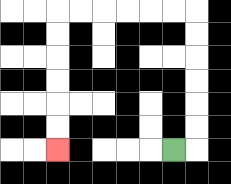{'start': '[7, 6]', 'end': '[2, 6]', 'path_directions': 'R,U,U,U,U,U,U,L,L,L,L,L,L,D,D,D,D,D,D', 'path_coordinates': '[[7, 6], [8, 6], [8, 5], [8, 4], [8, 3], [8, 2], [8, 1], [8, 0], [7, 0], [6, 0], [5, 0], [4, 0], [3, 0], [2, 0], [2, 1], [2, 2], [2, 3], [2, 4], [2, 5], [2, 6]]'}